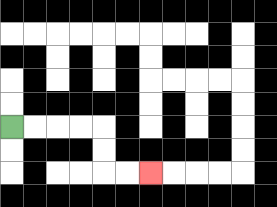{'start': '[0, 5]', 'end': '[6, 7]', 'path_directions': 'R,R,R,R,D,D,R,R', 'path_coordinates': '[[0, 5], [1, 5], [2, 5], [3, 5], [4, 5], [4, 6], [4, 7], [5, 7], [6, 7]]'}